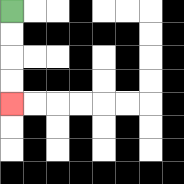{'start': '[0, 0]', 'end': '[0, 4]', 'path_directions': 'D,D,D,D', 'path_coordinates': '[[0, 0], [0, 1], [0, 2], [0, 3], [0, 4]]'}